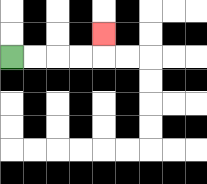{'start': '[0, 2]', 'end': '[4, 1]', 'path_directions': 'R,R,R,R,U', 'path_coordinates': '[[0, 2], [1, 2], [2, 2], [3, 2], [4, 2], [4, 1]]'}